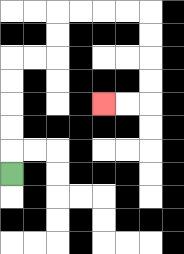{'start': '[0, 7]', 'end': '[4, 4]', 'path_directions': 'U,U,U,U,U,R,R,U,U,R,R,R,R,D,D,D,D,L,L', 'path_coordinates': '[[0, 7], [0, 6], [0, 5], [0, 4], [0, 3], [0, 2], [1, 2], [2, 2], [2, 1], [2, 0], [3, 0], [4, 0], [5, 0], [6, 0], [6, 1], [6, 2], [6, 3], [6, 4], [5, 4], [4, 4]]'}